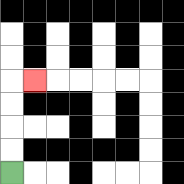{'start': '[0, 7]', 'end': '[1, 3]', 'path_directions': 'U,U,U,U,R', 'path_coordinates': '[[0, 7], [0, 6], [0, 5], [0, 4], [0, 3], [1, 3]]'}